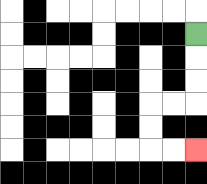{'start': '[8, 1]', 'end': '[8, 6]', 'path_directions': 'D,D,D,L,L,D,D,R,R', 'path_coordinates': '[[8, 1], [8, 2], [8, 3], [8, 4], [7, 4], [6, 4], [6, 5], [6, 6], [7, 6], [8, 6]]'}